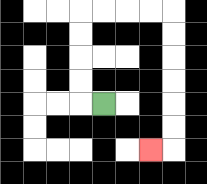{'start': '[4, 4]', 'end': '[6, 6]', 'path_directions': 'L,U,U,U,U,R,R,R,R,D,D,D,D,D,D,L', 'path_coordinates': '[[4, 4], [3, 4], [3, 3], [3, 2], [3, 1], [3, 0], [4, 0], [5, 0], [6, 0], [7, 0], [7, 1], [7, 2], [7, 3], [7, 4], [7, 5], [7, 6], [6, 6]]'}